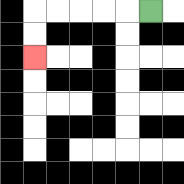{'start': '[6, 0]', 'end': '[1, 2]', 'path_directions': 'L,L,L,L,L,D,D', 'path_coordinates': '[[6, 0], [5, 0], [4, 0], [3, 0], [2, 0], [1, 0], [1, 1], [1, 2]]'}